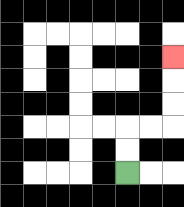{'start': '[5, 7]', 'end': '[7, 2]', 'path_directions': 'U,U,R,R,U,U,U', 'path_coordinates': '[[5, 7], [5, 6], [5, 5], [6, 5], [7, 5], [7, 4], [7, 3], [7, 2]]'}